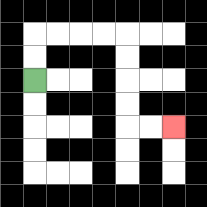{'start': '[1, 3]', 'end': '[7, 5]', 'path_directions': 'U,U,R,R,R,R,D,D,D,D,R,R', 'path_coordinates': '[[1, 3], [1, 2], [1, 1], [2, 1], [3, 1], [4, 1], [5, 1], [5, 2], [5, 3], [5, 4], [5, 5], [6, 5], [7, 5]]'}